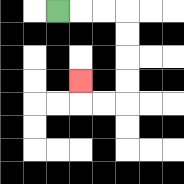{'start': '[2, 0]', 'end': '[3, 3]', 'path_directions': 'R,R,R,D,D,D,D,L,L,U', 'path_coordinates': '[[2, 0], [3, 0], [4, 0], [5, 0], [5, 1], [5, 2], [5, 3], [5, 4], [4, 4], [3, 4], [3, 3]]'}